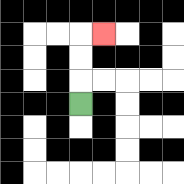{'start': '[3, 4]', 'end': '[4, 1]', 'path_directions': 'U,U,U,R', 'path_coordinates': '[[3, 4], [3, 3], [3, 2], [3, 1], [4, 1]]'}